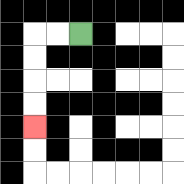{'start': '[3, 1]', 'end': '[1, 5]', 'path_directions': 'L,L,D,D,D,D', 'path_coordinates': '[[3, 1], [2, 1], [1, 1], [1, 2], [1, 3], [1, 4], [1, 5]]'}